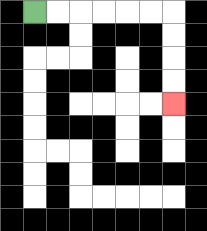{'start': '[1, 0]', 'end': '[7, 4]', 'path_directions': 'R,R,R,R,R,R,D,D,D,D', 'path_coordinates': '[[1, 0], [2, 0], [3, 0], [4, 0], [5, 0], [6, 0], [7, 0], [7, 1], [7, 2], [7, 3], [7, 4]]'}